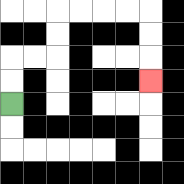{'start': '[0, 4]', 'end': '[6, 3]', 'path_directions': 'U,U,R,R,U,U,R,R,R,R,D,D,D', 'path_coordinates': '[[0, 4], [0, 3], [0, 2], [1, 2], [2, 2], [2, 1], [2, 0], [3, 0], [4, 0], [5, 0], [6, 0], [6, 1], [6, 2], [6, 3]]'}